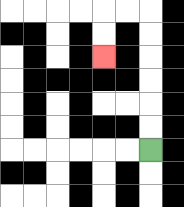{'start': '[6, 6]', 'end': '[4, 2]', 'path_directions': 'U,U,U,U,U,U,L,L,D,D', 'path_coordinates': '[[6, 6], [6, 5], [6, 4], [6, 3], [6, 2], [6, 1], [6, 0], [5, 0], [4, 0], [4, 1], [4, 2]]'}